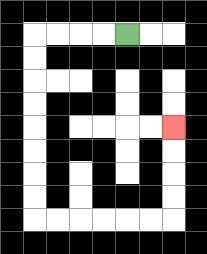{'start': '[5, 1]', 'end': '[7, 5]', 'path_directions': 'L,L,L,L,D,D,D,D,D,D,D,D,R,R,R,R,R,R,U,U,U,U', 'path_coordinates': '[[5, 1], [4, 1], [3, 1], [2, 1], [1, 1], [1, 2], [1, 3], [1, 4], [1, 5], [1, 6], [1, 7], [1, 8], [1, 9], [2, 9], [3, 9], [4, 9], [5, 9], [6, 9], [7, 9], [7, 8], [7, 7], [7, 6], [7, 5]]'}